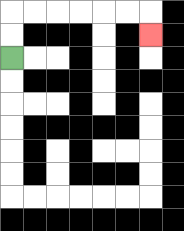{'start': '[0, 2]', 'end': '[6, 1]', 'path_directions': 'U,U,R,R,R,R,R,R,D', 'path_coordinates': '[[0, 2], [0, 1], [0, 0], [1, 0], [2, 0], [3, 0], [4, 0], [5, 0], [6, 0], [6, 1]]'}